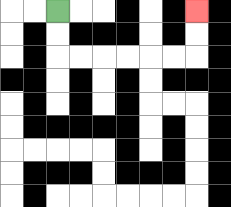{'start': '[2, 0]', 'end': '[8, 0]', 'path_directions': 'D,D,R,R,R,R,R,R,U,U', 'path_coordinates': '[[2, 0], [2, 1], [2, 2], [3, 2], [4, 2], [5, 2], [6, 2], [7, 2], [8, 2], [8, 1], [8, 0]]'}